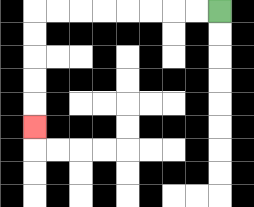{'start': '[9, 0]', 'end': '[1, 5]', 'path_directions': 'L,L,L,L,L,L,L,L,D,D,D,D,D', 'path_coordinates': '[[9, 0], [8, 0], [7, 0], [6, 0], [5, 0], [4, 0], [3, 0], [2, 0], [1, 0], [1, 1], [1, 2], [1, 3], [1, 4], [1, 5]]'}